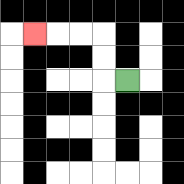{'start': '[5, 3]', 'end': '[1, 1]', 'path_directions': 'L,U,U,L,L,L', 'path_coordinates': '[[5, 3], [4, 3], [4, 2], [4, 1], [3, 1], [2, 1], [1, 1]]'}